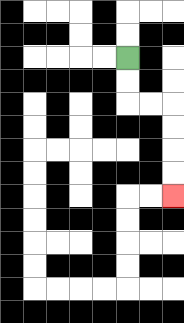{'start': '[5, 2]', 'end': '[7, 8]', 'path_directions': 'D,D,R,R,D,D,D,D', 'path_coordinates': '[[5, 2], [5, 3], [5, 4], [6, 4], [7, 4], [7, 5], [7, 6], [7, 7], [7, 8]]'}